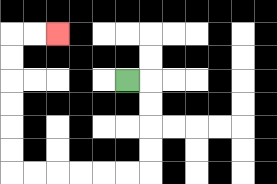{'start': '[5, 3]', 'end': '[2, 1]', 'path_directions': 'R,D,D,D,D,L,L,L,L,L,L,U,U,U,U,U,U,R,R', 'path_coordinates': '[[5, 3], [6, 3], [6, 4], [6, 5], [6, 6], [6, 7], [5, 7], [4, 7], [3, 7], [2, 7], [1, 7], [0, 7], [0, 6], [0, 5], [0, 4], [0, 3], [0, 2], [0, 1], [1, 1], [2, 1]]'}